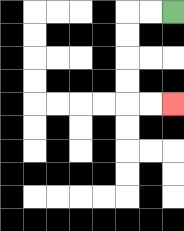{'start': '[7, 0]', 'end': '[7, 4]', 'path_directions': 'L,L,D,D,D,D,R,R', 'path_coordinates': '[[7, 0], [6, 0], [5, 0], [5, 1], [5, 2], [5, 3], [5, 4], [6, 4], [7, 4]]'}